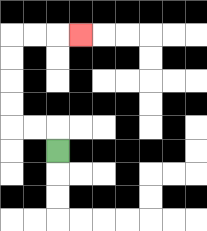{'start': '[2, 6]', 'end': '[3, 1]', 'path_directions': 'U,L,L,U,U,U,U,R,R,R', 'path_coordinates': '[[2, 6], [2, 5], [1, 5], [0, 5], [0, 4], [0, 3], [0, 2], [0, 1], [1, 1], [2, 1], [3, 1]]'}